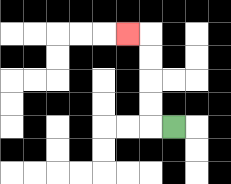{'start': '[7, 5]', 'end': '[5, 1]', 'path_directions': 'L,U,U,U,U,L', 'path_coordinates': '[[7, 5], [6, 5], [6, 4], [6, 3], [6, 2], [6, 1], [5, 1]]'}